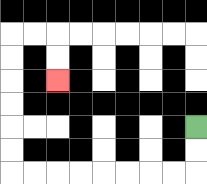{'start': '[8, 5]', 'end': '[2, 3]', 'path_directions': 'D,D,L,L,L,L,L,L,L,L,U,U,U,U,U,U,R,R,D,D', 'path_coordinates': '[[8, 5], [8, 6], [8, 7], [7, 7], [6, 7], [5, 7], [4, 7], [3, 7], [2, 7], [1, 7], [0, 7], [0, 6], [0, 5], [0, 4], [0, 3], [0, 2], [0, 1], [1, 1], [2, 1], [2, 2], [2, 3]]'}